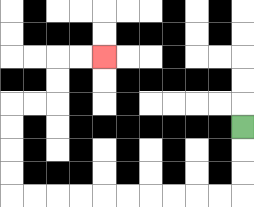{'start': '[10, 5]', 'end': '[4, 2]', 'path_directions': 'D,D,D,L,L,L,L,L,L,L,L,L,L,U,U,U,U,R,R,U,U,R,R', 'path_coordinates': '[[10, 5], [10, 6], [10, 7], [10, 8], [9, 8], [8, 8], [7, 8], [6, 8], [5, 8], [4, 8], [3, 8], [2, 8], [1, 8], [0, 8], [0, 7], [0, 6], [0, 5], [0, 4], [1, 4], [2, 4], [2, 3], [2, 2], [3, 2], [4, 2]]'}